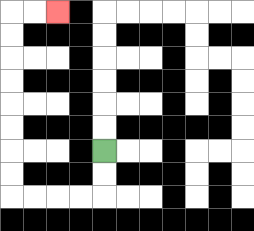{'start': '[4, 6]', 'end': '[2, 0]', 'path_directions': 'D,D,L,L,L,L,U,U,U,U,U,U,U,U,R,R', 'path_coordinates': '[[4, 6], [4, 7], [4, 8], [3, 8], [2, 8], [1, 8], [0, 8], [0, 7], [0, 6], [0, 5], [0, 4], [0, 3], [0, 2], [0, 1], [0, 0], [1, 0], [2, 0]]'}